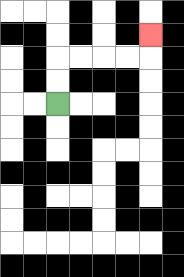{'start': '[2, 4]', 'end': '[6, 1]', 'path_directions': 'U,U,R,R,R,R,U', 'path_coordinates': '[[2, 4], [2, 3], [2, 2], [3, 2], [4, 2], [5, 2], [6, 2], [6, 1]]'}